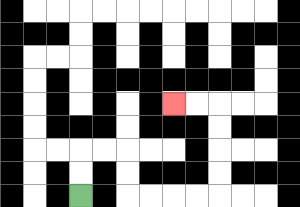{'start': '[3, 8]', 'end': '[7, 4]', 'path_directions': 'U,U,R,R,D,D,R,R,R,R,U,U,U,U,L,L', 'path_coordinates': '[[3, 8], [3, 7], [3, 6], [4, 6], [5, 6], [5, 7], [5, 8], [6, 8], [7, 8], [8, 8], [9, 8], [9, 7], [9, 6], [9, 5], [9, 4], [8, 4], [7, 4]]'}